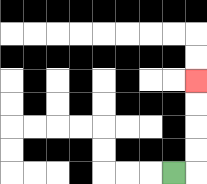{'start': '[7, 7]', 'end': '[8, 3]', 'path_directions': 'R,U,U,U,U', 'path_coordinates': '[[7, 7], [8, 7], [8, 6], [8, 5], [8, 4], [8, 3]]'}